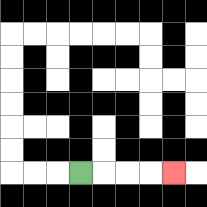{'start': '[3, 7]', 'end': '[7, 7]', 'path_directions': 'R,R,R,R', 'path_coordinates': '[[3, 7], [4, 7], [5, 7], [6, 7], [7, 7]]'}